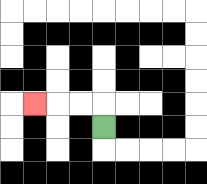{'start': '[4, 5]', 'end': '[1, 4]', 'path_directions': 'U,L,L,L', 'path_coordinates': '[[4, 5], [4, 4], [3, 4], [2, 4], [1, 4]]'}